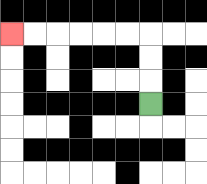{'start': '[6, 4]', 'end': '[0, 1]', 'path_directions': 'U,U,U,L,L,L,L,L,L', 'path_coordinates': '[[6, 4], [6, 3], [6, 2], [6, 1], [5, 1], [4, 1], [3, 1], [2, 1], [1, 1], [0, 1]]'}